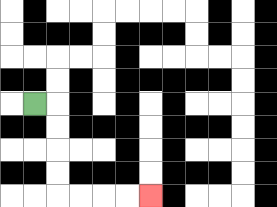{'start': '[1, 4]', 'end': '[6, 8]', 'path_directions': 'R,D,D,D,D,R,R,R,R', 'path_coordinates': '[[1, 4], [2, 4], [2, 5], [2, 6], [2, 7], [2, 8], [3, 8], [4, 8], [5, 8], [6, 8]]'}